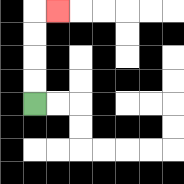{'start': '[1, 4]', 'end': '[2, 0]', 'path_directions': 'U,U,U,U,R', 'path_coordinates': '[[1, 4], [1, 3], [1, 2], [1, 1], [1, 0], [2, 0]]'}